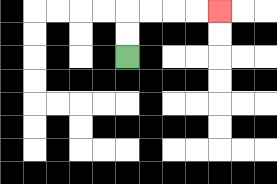{'start': '[5, 2]', 'end': '[9, 0]', 'path_directions': 'U,U,R,R,R,R', 'path_coordinates': '[[5, 2], [5, 1], [5, 0], [6, 0], [7, 0], [8, 0], [9, 0]]'}